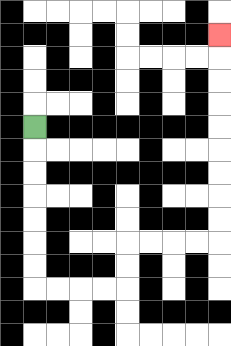{'start': '[1, 5]', 'end': '[9, 1]', 'path_directions': 'D,D,D,D,D,D,D,R,R,R,R,U,U,R,R,R,R,U,U,U,U,U,U,U,U,U', 'path_coordinates': '[[1, 5], [1, 6], [1, 7], [1, 8], [1, 9], [1, 10], [1, 11], [1, 12], [2, 12], [3, 12], [4, 12], [5, 12], [5, 11], [5, 10], [6, 10], [7, 10], [8, 10], [9, 10], [9, 9], [9, 8], [9, 7], [9, 6], [9, 5], [9, 4], [9, 3], [9, 2], [9, 1]]'}